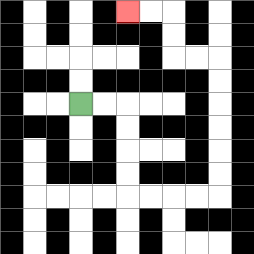{'start': '[3, 4]', 'end': '[5, 0]', 'path_directions': 'R,R,D,D,D,D,R,R,R,R,U,U,U,U,U,U,L,L,U,U,L,L', 'path_coordinates': '[[3, 4], [4, 4], [5, 4], [5, 5], [5, 6], [5, 7], [5, 8], [6, 8], [7, 8], [8, 8], [9, 8], [9, 7], [9, 6], [9, 5], [9, 4], [9, 3], [9, 2], [8, 2], [7, 2], [7, 1], [7, 0], [6, 0], [5, 0]]'}